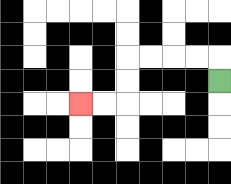{'start': '[9, 3]', 'end': '[3, 4]', 'path_directions': 'U,L,L,L,L,D,D,L,L', 'path_coordinates': '[[9, 3], [9, 2], [8, 2], [7, 2], [6, 2], [5, 2], [5, 3], [5, 4], [4, 4], [3, 4]]'}